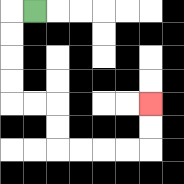{'start': '[1, 0]', 'end': '[6, 4]', 'path_directions': 'L,D,D,D,D,R,R,D,D,R,R,R,R,U,U', 'path_coordinates': '[[1, 0], [0, 0], [0, 1], [0, 2], [0, 3], [0, 4], [1, 4], [2, 4], [2, 5], [2, 6], [3, 6], [4, 6], [5, 6], [6, 6], [6, 5], [6, 4]]'}